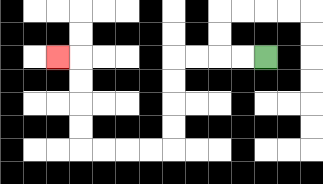{'start': '[11, 2]', 'end': '[2, 2]', 'path_directions': 'L,L,L,L,D,D,D,D,L,L,L,L,U,U,U,U,L', 'path_coordinates': '[[11, 2], [10, 2], [9, 2], [8, 2], [7, 2], [7, 3], [7, 4], [7, 5], [7, 6], [6, 6], [5, 6], [4, 6], [3, 6], [3, 5], [3, 4], [3, 3], [3, 2], [2, 2]]'}